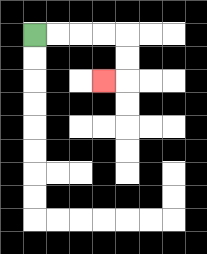{'start': '[1, 1]', 'end': '[4, 3]', 'path_directions': 'R,R,R,R,D,D,L', 'path_coordinates': '[[1, 1], [2, 1], [3, 1], [4, 1], [5, 1], [5, 2], [5, 3], [4, 3]]'}